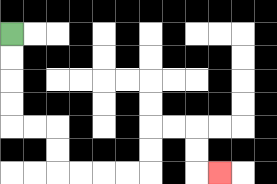{'start': '[0, 1]', 'end': '[9, 7]', 'path_directions': 'D,D,D,D,R,R,D,D,R,R,R,R,U,U,R,R,D,D,R', 'path_coordinates': '[[0, 1], [0, 2], [0, 3], [0, 4], [0, 5], [1, 5], [2, 5], [2, 6], [2, 7], [3, 7], [4, 7], [5, 7], [6, 7], [6, 6], [6, 5], [7, 5], [8, 5], [8, 6], [8, 7], [9, 7]]'}